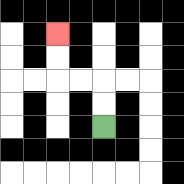{'start': '[4, 5]', 'end': '[2, 1]', 'path_directions': 'U,U,L,L,U,U', 'path_coordinates': '[[4, 5], [4, 4], [4, 3], [3, 3], [2, 3], [2, 2], [2, 1]]'}